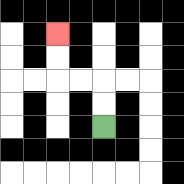{'start': '[4, 5]', 'end': '[2, 1]', 'path_directions': 'U,U,L,L,U,U', 'path_coordinates': '[[4, 5], [4, 4], [4, 3], [3, 3], [2, 3], [2, 2], [2, 1]]'}